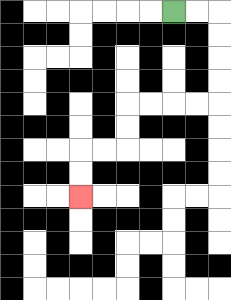{'start': '[7, 0]', 'end': '[3, 8]', 'path_directions': 'R,R,D,D,D,D,L,L,L,L,D,D,L,L,D,D', 'path_coordinates': '[[7, 0], [8, 0], [9, 0], [9, 1], [9, 2], [9, 3], [9, 4], [8, 4], [7, 4], [6, 4], [5, 4], [5, 5], [5, 6], [4, 6], [3, 6], [3, 7], [3, 8]]'}